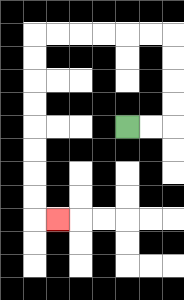{'start': '[5, 5]', 'end': '[2, 9]', 'path_directions': 'R,R,U,U,U,U,L,L,L,L,L,L,D,D,D,D,D,D,D,D,R', 'path_coordinates': '[[5, 5], [6, 5], [7, 5], [7, 4], [7, 3], [7, 2], [7, 1], [6, 1], [5, 1], [4, 1], [3, 1], [2, 1], [1, 1], [1, 2], [1, 3], [1, 4], [1, 5], [1, 6], [1, 7], [1, 8], [1, 9], [2, 9]]'}